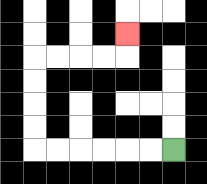{'start': '[7, 6]', 'end': '[5, 1]', 'path_directions': 'L,L,L,L,L,L,U,U,U,U,R,R,R,R,U', 'path_coordinates': '[[7, 6], [6, 6], [5, 6], [4, 6], [3, 6], [2, 6], [1, 6], [1, 5], [1, 4], [1, 3], [1, 2], [2, 2], [3, 2], [4, 2], [5, 2], [5, 1]]'}